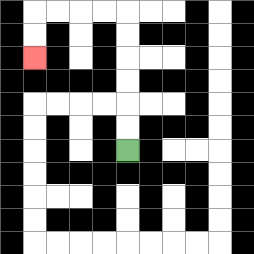{'start': '[5, 6]', 'end': '[1, 2]', 'path_directions': 'U,U,U,U,U,U,L,L,L,L,D,D', 'path_coordinates': '[[5, 6], [5, 5], [5, 4], [5, 3], [5, 2], [5, 1], [5, 0], [4, 0], [3, 0], [2, 0], [1, 0], [1, 1], [1, 2]]'}